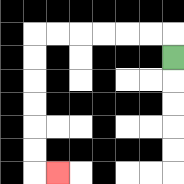{'start': '[7, 2]', 'end': '[2, 7]', 'path_directions': 'U,L,L,L,L,L,L,D,D,D,D,D,D,R', 'path_coordinates': '[[7, 2], [7, 1], [6, 1], [5, 1], [4, 1], [3, 1], [2, 1], [1, 1], [1, 2], [1, 3], [1, 4], [1, 5], [1, 6], [1, 7], [2, 7]]'}